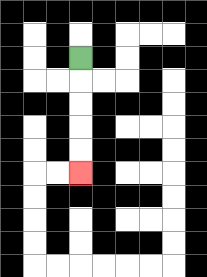{'start': '[3, 2]', 'end': '[3, 7]', 'path_directions': 'D,D,D,D,D', 'path_coordinates': '[[3, 2], [3, 3], [3, 4], [3, 5], [3, 6], [3, 7]]'}